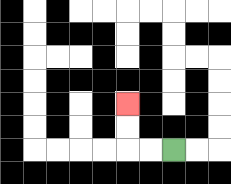{'start': '[7, 6]', 'end': '[5, 4]', 'path_directions': 'L,L,U,U', 'path_coordinates': '[[7, 6], [6, 6], [5, 6], [5, 5], [5, 4]]'}